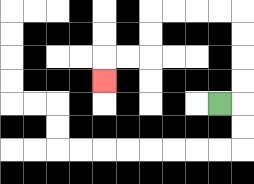{'start': '[9, 4]', 'end': '[4, 3]', 'path_directions': 'R,U,U,U,U,L,L,L,L,D,D,L,L,D', 'path_coordinates': '[[9, 4], [10, 4], [10, 3], [10, 2], [10, 1], [10, 0], [9, 0], [8, 0], [7, 0], [6, 0], [6, 1], [6, 2], [5, 2], [4, 2], [4, 3]]'}